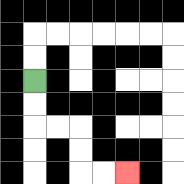{'start': '[1, 3]', 'end': '[5, 7]', 'path_directions': 'D,D,R,R,D,D,R,R', 'path_coordinates': '[[1, 3], [1, 4], [1, 5], [2, 5], [3, 5], [3, 6], [3, 7], [4, 7], [5, 7]]'}